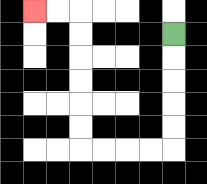{'start': '[7, 1]', 'end': '[1, 0]', 'path_directions': 'D,D,D,D,D,L,L,L,L,U,U,U,U,U,U,L,L', 'path_coordinates': '[[7, 1], [7, 2], [7, 3], [7, 4], [7, 5], [7, 6], [6, 6], [5, 6], [4, 6], [3, 6], [3, 5], [3, 4], [3, 3], [3, 2], [3, 1], [3, 0], [2, 0], [1, 0]]'}